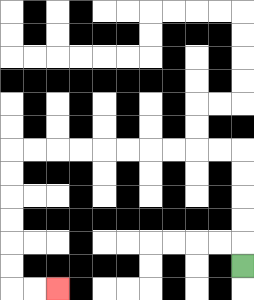{'start': '[10, 11]', 'end': '[2, 12]', 'path_directions': 'U,U,U,U,U,L,L,L,L,L,L,L,L,L,L,D,D,D,D,D,D,R,R', 'path_coordinates': '[[10, 11], [10, 10], [10, 9], [10, 8], [10, 7], [10, 6], [9, 6], [8, 6], [7, 6], [6, 6], [5, 6], [4, 6], [3, 6], [2, 6], [1, 6], [0, 6], [0, 7], [0, 8], [0, 9], [0, 10], [0, 11], [0, 12], [1, 12], [2, 12]]'}